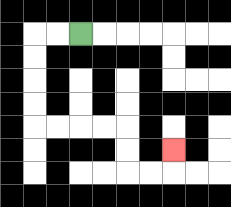{'start': '[3, 1]', 'end': '[7, 6]', 'path_directions': 'L,L,D,D,D,D,R,R,R,R,D,D,R,R,U', 'path_coordinates': '[[3, 1], [2, 1], [1, 1], [1, 2], [1, 3], [1, 4], [1, 5], [2, 5], [3, 5], [4, 5], [5, 5], [5, 6], [5, 7], [6, 7], [7, 7], [7, 6]]'}